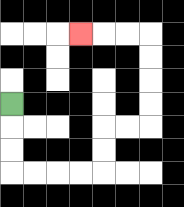{'start': '[0, 4]', 'end': '[3, 1]', 'path_directions': 'D,D,D,R,R,R,R,U,U,R,R,U,U,U,U,L,L,L', 'path_coordinates': '[[0, 4], [0, 5], [0, 6], [0, 7], [1, 7], [2, 7], [3, 7], [4, 7], [4, 6], [4, 5], [5, 5], [6, 5], [6, 4], [6, 3], [6, 2], [6, 1], [5, 1], [4, 1], [3, 1]]'}